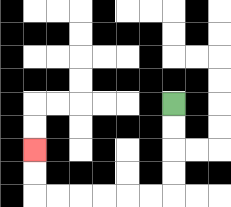{'start': '[7, 4]', 'end': '[1, 6]', 'path_directions': 'D,D,D,D,L,L,L,L,L,L,U,U', 'path_coordinates': '[[7, 4], [7, 5], [7, 6], [7, 7], [7, 8], [6, 8], [5, 8], [4, 8], [3, 8], [2, 8], [1, 8], [1, 7], [1, 6]]'}